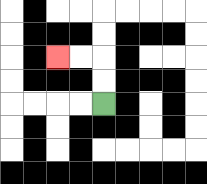{'start': '[4, 4]', 'end': '[2, 2]', 'path_directions': 'U,U,L,L', 'path_coordinates': '[[4, 4], [4, 3], [4, 2], [3, 2], [2, 2]]'}